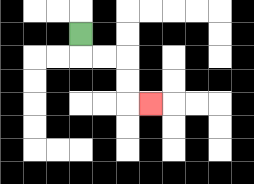{'start': '[3, 1]', 'end': '[6, 4]', 'path_directions': 'D,R,R,D,D,R', 'path_coordinates': '[[3, 1], [3, 2], [4, 2], [5, 2], [5, 3], [5, 4], [6, 4]]'}